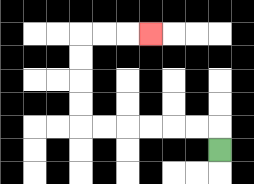{'start': '[9, 6]', 'end': '[6, 1]', 'path_directions': 'U,L,L,L,L,L,L,U,U,U,U,R,R,R', 'path_coordinates': '[[9, 6], [9, 5], [8, 5], [7, 5], [6, 5], [5, 5], [4, 5], [3, 5], [3, 4], [3, 3], [3, 2], [3, 1], [4, 1], [5, 1], [6, 1]]'}